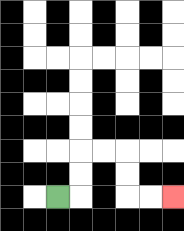{'start': '[2, 8]', 'end': '[7, 8]', 'path_directions': 'R,U,U,R,R,D,D,R,R', 'path_coordinates': '[[2, 8], [3, 8], [3, 7], [3, 6], [4, 6], [5, 6], [5, 7], [5, 8], [6, 8], [7, 8]]'}